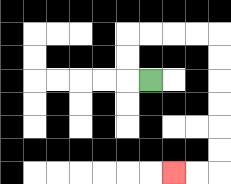{'start': '[6, 3]', 'end': '[7, 7]', 'path_directions': 'L,U,U,R,R,R,R,D,D,D,D,D,D,L,L', 'path_coordinates': '[[6, 3], [5, 3], [5, 2], [5, 1], [6, 1], [7, 1], [8, 1], [9, 1], [9, 2], [9, 3], [9, 4], [9, 5], [9, 6], [9, 7], [8, 7], [7, 7]]'}